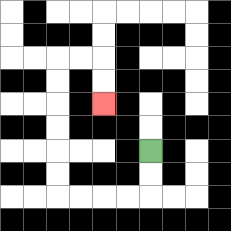{'start': '[6, 6]', 'end': '[4, 4]', 'path_directions': 'D,D,L,L,L,L,U,U,U,U,U,U,R,R,D,D', 'path_coordinates': '[[6, 6], [6, 7], [6, 8], [5, 8], [4, 8], [3, 8], [2, 8], [2, 7], [2, 6], [2, 5], [2, 4], [2, 3], [2, 2], [3, 2], [4, 2], [4, 3], [4, 4]]'}